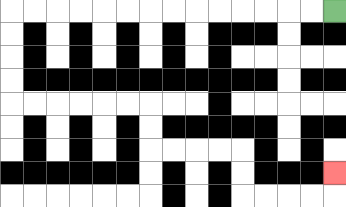{'start': '[14, 0]', 'end': '[14, 7]', 'path_directions': 'L,L,L,L,L,L,L,L,L,L,L,L,L,L,D,D,D,D,R,R,R,R,R,R,D,D,R,R,R,R,D,D,R,R,R,R,U', 'path_coordinates': '[[14, 0], [13, 0], [12, 0], [11, 0], [10, 0], [9, 0], [8, 0], [7, 0], [6, 0], [5, 0], [4, 0], [3, 0], [2, 0], [1, 0], [0, 0], [0, 1], [0, 2], [0, 3], [0, 4], [1, 4], [2, 4], [3, 4], [4, 4], [5, 4], [6, 4], [6, 5], [6, 6], [7, 6], [8, 6], [9, 6], [10, 6], [10, 7], [10, 8], [11, 8], [12, 8], [13, 8], [14, 8], [14, 7]]'}